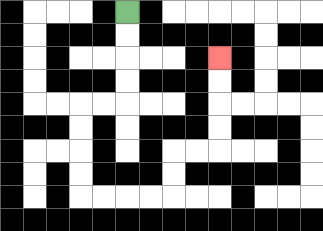{'start': '[5, 0]', 'end': '[9, 2]', 'path_directions': 'D,D,D,D,L,L,D,D,D,D,R,R,R,R,U,U,R,R,U,U,U,U', 'path_coordinates': '[[5, 0], [5, 1], [5, 2], [5, 3], [5, 4], [4, 4], [3, 4], [3, 5], [3, 6], [3, 7], [3, 8], [4, 8], [5, 8], [6, 8], [7, 8], [7, 7], [7, 6], [8, 6], [9, 6], [9, 5], [9, 4], [9, 3], [9, 2]]'}